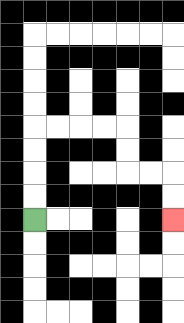{'start': '[1, 9]', 'end': '[7, 9]', 'path_directions': 'U,U,U,U,R,R,R,R,D,D,R,R,D,D', 'path_coordinates': '[[1, 9], [1, 8], [1, 7], [1, 6], [1, 5], [2, 5], [3, 5], [4, 5], [5, 5], [5, 6], [5, 7], [6, 7], [7, 7], [7, 8], [7, 9]]'}